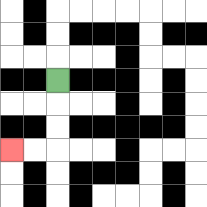{'start': '[2, 3]', 'end': '[0, 6]', 'path_directions': 'D,D,D,L,L', 'path_coordinates': '[[2, 3], [2, 4], [2, 5], [2, 6], [1, 6], [0, 6]]'}